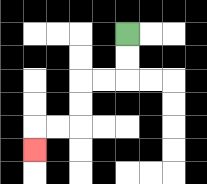{'start': '[5, 1]', 'end': '[1, 6]', 'path_directions': 'D,D,L,L,D,D,L,L,D', 'path_coordinates': '[[5, 1], [5, 2], [5, 3], [4, 3], [3, 3], [3, 4], [3, 5], [2, 5], [1, 5], [1, 6]]'}